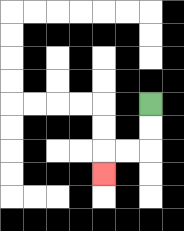{'start': '[6, 4]', 'end': '[4, 7]', 'path_directions': 'D,D,L,L,D', 'path_coordinates': '[[6, 4], [6, 5], [6, 6], [5, 6], [4, 6], [4, 7]]'}